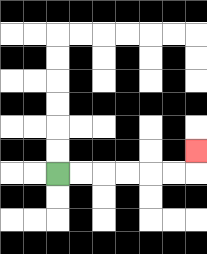{'start': '[2, 7]', 'end': '[8, 6]', 'path_directions': 'R,R,R,R,R,R,U', 'path_coordinates': '[[2, 7], [3, 7], [4, 7], [5, 7], [6, 7], [7, 7], [8, 7], [8, 6]]'}